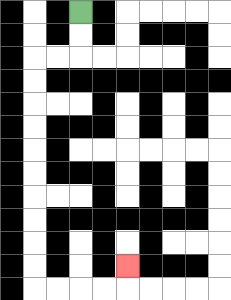{'start': '[3, 0]', 'end': '[5, 11]', 'path_directions': 'D,D,L,L,D,D,D,D,D,D,D,D,D,D,R,R,R,R,U', 'path_coordinates': '[[3, 0], [3, 1], [3, 2], [2, 2], [1, 2], [1, 3], [1, 4], [1, 5], [1, 6], [1, 7], [1, 8], [1, 9], [1, 10], [1, 11], [1, 12], [2, 12], [3, 12], [4, 12], [5, 12], [5, 11]]'}